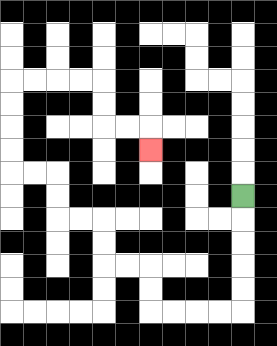{'start': '[10, 8]', 'end': '[6, 6]', 'path_directions': 'D,D,D,D,D,L,L,L,L,U,U,L,L,U,U,L,L,U,U,L,L,U,U,U,U,R,R,R,R,D,D,R,R,D', 'path_coordinates': '[[10, 8], [10, 9], [10, 10], [10, 11], [10, 12], [10, 13], [9, 13], [8, 13], [7, 13], [6, 13], [6, 12], [6, 11], [5, 11], [4, 11], [4, 10], [4, 9], [3, 9], [2, 9], [2, 8], [2, 7], [1, 7], [0, 7], [0, 6], [0, 5], [0, 4], [0, 3], [1, 3], [2, 3], [3, 3], [4, 3], [4, 4], [4, 5], [5, 5], [6, 5], [6, 6]]'}